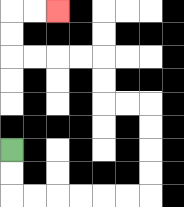{'start': '[0, 6]', 'end': '[2, 0]', 'path_directions': 'D,D,R,R,R,R,R,R,U,U,U,U,L,L,U,U,L,L,L,L,U,U,R,R', 'path_coordinates': '[[0, 6], [0, 7], [0, 8], [1, 8], [2, 8], [3, 8], [4, 8], [5, 8], [6, 8], [6, 7], [6, 6], [6, 5], [6, 4], [5, 4], [4, 4], [4, 3], [4, 2], [3, 2], [2, 2], [1, 2], [0, 2], [0, 1], [0, 0], [1, 0], [2, 0]]'}